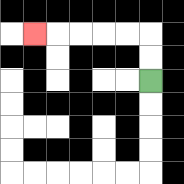{'start': '[6, 3]', 'end': '[1, 1]', 'path_directions': 'U,U,L,L,L,L,L', 'path_coordinates': '[[6, 3], [6, 2], [6, 1], [5, 1], [4, 1], [3, 1], [2, 1], [1, 1]]'}